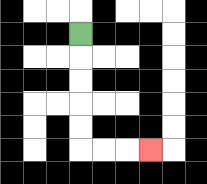{'start': '[3, 1]', 'end': '[6, 6]', 'path_directions': 'D,D,D,D,D,R,R,R', 'path_coordinates': '[[3, 1], [3, 2], [3, 3], [3, 4], [3, 5], [3, 6], [4, 6], [5, 6], [6, 6]]'}